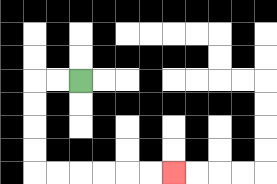{'start': '[3, 3]', 'end': '[7, 7]', 'path_directions': 'L,L,D,D,D,D,R,R,R,R,R,R', 'path_coordinates': '[[3, 3], [2, 3], [1, 3], [1, 4], [1, 5], [1, 6], [1, 7], [2, 7], [3, 7], [4, 7], [5, 7], [6, 7], [7, 7]]'}